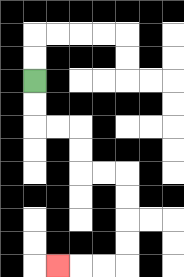{'start': '[1, 3]', 'end': '[2, 11]', 'path_directions': 'D,D,R,R,D,D,R,R,D,D,D,D,L,L,L', 'path_coordinates': '[[1, 3], [1, 4], [1, 5], [2, 5], [3, 5], [3, 6], [3, 7], [4, 7], [5, 7], [5, 8], [5, 9], [5, 10], [5, 11], [4, 11], [3, 11], [2, 11]]'}